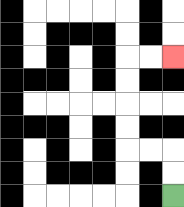{'start': '[7, 8]', 'end': '[7, 2]', 'path_directions': 'U,U,L,L,U,U,U,U,R,R', 'path_coordinates': '[[7, 8], [7, 7], [7, 6], [6, 6], [5, 6], [5, 5], [5, 4], [5, 3], [5, 2], [6, 2], [7, 2]]'}